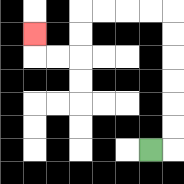{'start': '[6, 6]', 'end': '[1, 1]', 'path_directions': 'R,U,U,U,U,U,U,L,L,L,L,D,D,L,L,U', 'path_coordinates': '[[6, 6], [7, 6], [7, 5], [7, 4], [7, 3], [7, 2], [7, 1], [7, 0], [6, 0], [5, 0], [4, 0], [3, 0], [3, 1], [3, 2], [2, 2], [1, 2], [1, 1]]'}